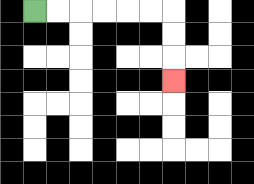{'start': '[1, 0]', 'end': '[7, 3]', 'path_directions': 'R,R,R,R,R,R,D,D,D', 'path_coordinates': '[[1, 0], [2, 0], [3, 0], [4, 0], [5, 0], [6, 0], [7, 0], [7, 1], [7, 2], [7, 3]]'}